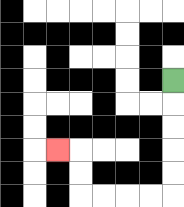{'start': '[7, 3]', 'end': '[2, 6]', 'path_directions': 'D,D,D,D,D,L,L,L,L,U,U,L', 'path_coordinates': '[[7, 3], [7, 4], [7, 5], [7, 6], [7, 7], [7, 8], [6, 8], [5, 8], [4, 8], [3, 8], [3, 7], [3, 6], [2, 6]]'}